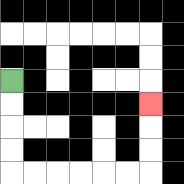{'start': '[0, 3]', 'end': '[6, 4]', 'path_directions': 'D,D,D,D,R,R,R,R,R,R,U,U,U', 'path_coordinates': '[[0, 3], [0, 4], [0, 5], [0, 6], [0, 7], [1, 7], [2, 7], [3, 7], [4, 7], [5, 7], [6, 7], [6, 6], [6, 5], [6, 4]]'}